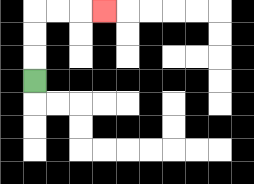{'start': '[1, 3]', 'end': '[4, 0]', 'path_directions': 'U,U,U,R,R,R', 'path_coordinates': '[[1, 3], [1, 2], [1, 1], [1, 0], [2, 0], [3, 0], [4, 0]]'}